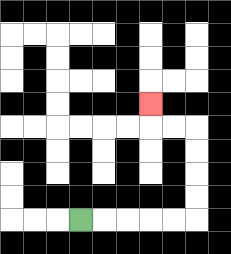{'start': '[3, 9]', 'end': '[6, 4]', 'path_directions': 'R,R,R,R,R,U,U,U,U,L,L,U', 'path_coordinates': '[[3, 9], [4, 9], [5, 9], [6, 9], [7, 9], [8, 9], [8, 8], [8, 7], [8, 6], [8, 5], [7, 5], [6, 5], [6, 4]]'}